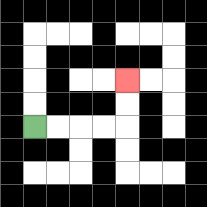{'start': '[1, 5]', 'end': '[5, 3]', 'path_directions': 'R,R,R,R,U,U', 'path_coordinates': '[[1, 5], [2, 5], [3, 5], [4, 5], [5, 5], [5, 4], [5, 3]]'}